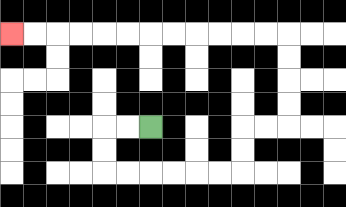{'start': '[6, 5]', 'end': '[0, 1]', 'path_directions': 'L,L,D,D,R,R,R,R,R,R,U,U,R,R,U,U,U,U,L,L,L,L,L,L,L,L,L,L,L,L', 'path_coordinates': '[[6, 5], [5, 5], [4, 5], [4, 6], [4, 7], [5, 7], [6, 7], [7, 7], [8, 7], [9, 7], [10, 7], [10, 6], [10, 5], [11, 5], [12, 5], [12, 4], [12, 3], [12, 2], [12, 1], [11, 1], [10, 1], [9, 1], [8, 1], [7, 1], [6, 1], [5, 1], [4, 1], [3, 1], [2, 1], [1, 1], [0, 1]]'}